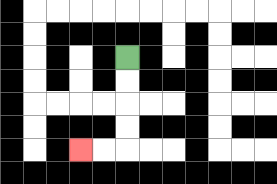{'start': '[5, 2]', 'end': '[3, 6]', 'path_directions': 'D,D,D,D,L,L', 'path_coordinates': '[[5, 2], [5, 3], [5, 4], [5, 5], [5, 6], [4, 6], [3, 6]]'}